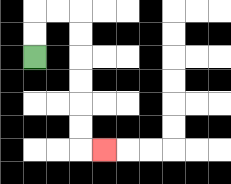{'start': '[1, 2]', 'end': '[4, 6]', 'path_directions': 'U,U,R,R,D,D,D,D,D,D,R', 'path_coordinates': '[[1, 2], [1, 1], [1, 0], [2, 0], [3, 0], [3, 1], [3, 2], [3, 3], [3, 4], [3, 5], [3, 6], [4, 6]]'}